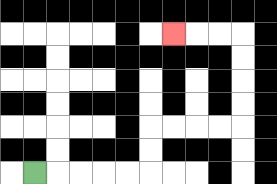{'start': '[1, 7]', 'end': '[7, 1]', 'path_directions': 'R,R,R,R,R,U,U,R,R,R,R,U,U,U,U,L,L,L', 'path_coordinates': '[[1, 7], [2, 7], [3, 7], [4, 7], [5, 7], [6, 7], [6, 6], [6, 5], [7, 5], [8, 5], [9, 5], [10, 5], [10, 4], [10, 3], [10, 2], [10, 1], [9, 1], [8, 1], [7, 1]]'}